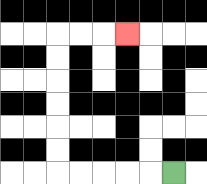{'start': '[7, 7]', 'end': '[5, 1]', 'path_directions': 'L,L,L,L,L,U,U,U,U,U,U,R,R,R', 'path_coordinates': '[[7, 7], [6, 7], [5, 7], [4, 7], [3, 7], [2, 7], [2, 6], [2, 5], [2, 4], [2, 3], [2, 2], [2, 1], [3, 1], [4, 1], [5, 1]]'}